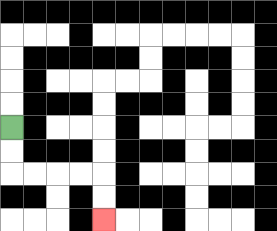{'start': '[0, 5]', 'end': '[4, 9]', 'path_directions': 'D,D,R,R,R,R,D,D', 'path_coordinates': '[[0, 5], [0, 6], [0, 7], [1, 7], [2, 7], [3, 7], [4, 7], [4, 8], [4, 9]]'}